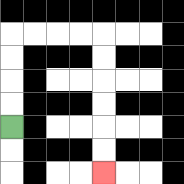{'start': '[0, 5]', 'end': '[4, 7]', 'path_directions': 'U,U,U,U,R,R,R,R,D,D,D,D,D,D', 'path_coordinates': '[[0, 5], [0, 4], [0, 3], [0, 2], [0, 1], [1, 1], [2, 1], [3, 1], [4, 1], [4, 2], [4, 3], [4, 4], [4, 5], [4, 6], [4, 7]]'}